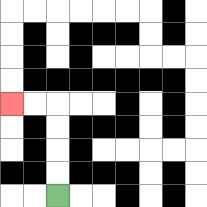{'start': '[2, 8]', 'end': '[0, 4]', 'path_directions': 'U,U,U,U,L,L', 'path_coordinates': '[[2, 8], [2, 7], [2, 6], [2, 5], [2, 4], [1, 4], [0, 4]]'}